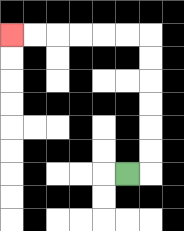{'start': '[5, 7]', 'end': '[0, 1]', 'path_directions': 'R,U,U,U,U,U,U,L,L,L,L,L,L', 'path_coordinates': '[[5, 7], [6, 7], [6, 6], [6, 5], [6, 4], [6, 3], [6, 2], [6, 1], [5, 1], [4, 1], [3, 1], [2, 1], [1, 1], [0, 1]]'}